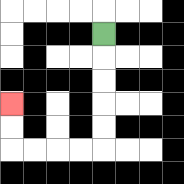{'start': '[4, 1]', 'end': '[0, 4]', 'path_directions': 'D,D,D,D,D,L,L,L,L,U,U', 'path_coordinates': '[[4, 1], [4, 2], [4, 3], [4, 4], [4, 5], [4, 6], [3, 6], [2, 6], [1, 6], [0, 6], [0, 5], [0, 4]]'}